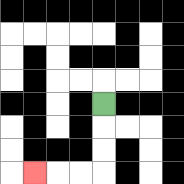{'start': '[4, 4]', 'end': '[1, 7]', 'path_directions': 'D,D,D,L,L,L', 'path_coordinates': '[[4, 4], [4, 5], [4, 6], [4, 7], [3, 7], [2, 7], [1, 7]]'}